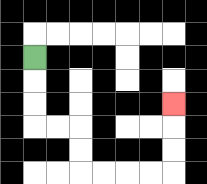{'start': '[1, 2]', 'end': '[7, 4]', 'path_directions': 'D,D,D,R,R,D,D,R,R,R,R,U,U,U', 'path_coordinates': '[[1, 2], [1, 3], [1, 4], [1, 5], [2, 5], [3, 5], [3, 6], [3, 7], [4, 7], [5, 7], [6, 7], [7, 7], [7, 6], [7, 5], [7, 4]]'}